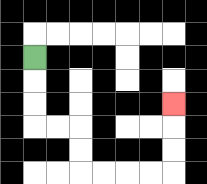{'start': '[1, 2]', 'end': '[7, 4]', 'path_directions': 'D,D,D,R,R,D,D,R,R,R,R,U,U,U', 'path_coordinates': '[[1, 2], [1, 3], [1, 4], [1, 5], [2, 5], [3, 5], [3, 6], [3, 7], [4, 7], [5, 7], [6, 7], [7, 7], [7, 6], [7, 5], [7, 4]]'}